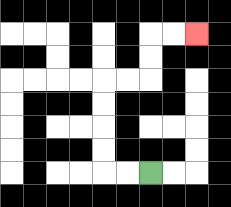{'start': '[6, 7]', 'end': '[8, 1]', 'path_directions': 'L,L,U,U,U,U,R,R,U,U,R,R', 'path_coordinates': '[[6, 7], [5, 7], [4, 7], [4, 6], [4, 5], [4, 4], [4, 3], [5, 3], [6, 3], [6, 2], [6, 1], [7, 1], [8, 1]]'}